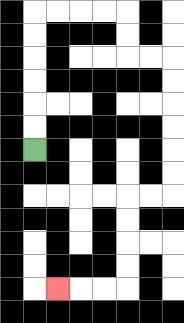{'start': '[1, 6]', 'end': '[2, 12]', 'path_directions': 'U,U,U,U,U,U,R,R,R,R,D,D,R,R,D,D,D,D,D,D,L,L,D,D,D,D,L,L,L', 'path_coordinates': '[[1, 6], [1, 5], [1, 4], [1, 3], [1, 2], [1, 1], [1, 0], [2, 0], [3, 0], [4, 0], [5, 0], [5, 1], [5, 2], [6, 2], [7, 2], [7, 3], [7, 4], [7, 5], [7, 6], [7, 7], [7, 8], [6, 8], [5, 8], [5, 9], [5, 10], [5, 11], [5, 12], [4, 12], [3, 12], [2, 12]]'}